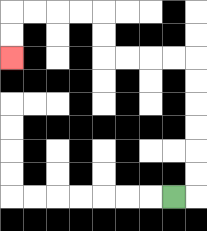{'start': '[7, 8]', 'end': '[0, 2]', 'path_directions': 'R,U,U,U,U,U,U,L,L,L,L,U,U,L,L,L,L,D,D', 'path_coordinates': '[[7, 8], [8, 8], [8, 7], [8, 6], [8, 5], [8, 4], [8, 3], [8, 2], [7, 2], [6, 2], [5, 2], [4, 2], [4, 1], [4, 0], [3, 0], [2, 0], [1, 0], [0, 0], [0, 1], [0, 2]]'}